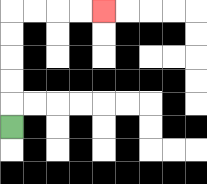{'start': '[0, 5]', 'end': '[4, 0]', 'path_directions': 'U,U,U,U,U,R,R,R,R', 'path_coordinates': '[[0, 5], [0, 4], [0, 3], [0, 2], [0, 1], [0, 0], [1, 0], [2, 0], [3, 0], [4, 0]]'}